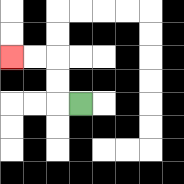{'start': '[3, 4]', 'end': '[0, 2]', 'path_directions': 'L,U,U,L,L', 'path_coordinates': '[[3, 4], [2, 4], [2, 3], [2, 2], [1, 2], [0, 2]]'}